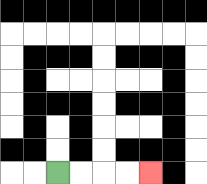{'start': '[2, 7]', 'end': '[6, 7]', 'path_directions': 'R,R,R,R', 'path_coordinates': '[[2, 7], [3, 7], [4, 7], [5, 7], [6, 7]]'}